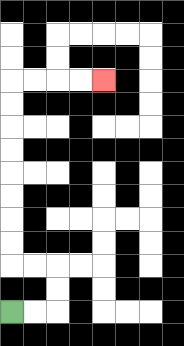{'start': '[0, 13]', 'end': '[4, 3]', 'path_directions': 'R,R,U,U,L,L,U,U,U,U,U,U,U,U,R,R,R,R', 'path_coordinates': '[[0, 13], [1, 13], [2, 13], [2, 12], [2, 11], [1, 11], [0, 11], [0, 10], [0, 9], [0, 8], [0, 7], [0, 6], [0, 5], [0, 4], [0, 3], [1, 3], [2, 3], [3, 3], [4, 3]]'}